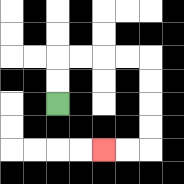{'start': '[2, 4]', 'end': '[4, 6]', 'path_directions': 'U,U,R,R,R,R,D,D,D,D,L,L', 'path_coordinates': '[[2, 4], [2, 3], [2, 2], [3, 2], [4, 2], [5, 2], [6, 2], [6, 3], [6, 4], [6, 5], [6, 6], [5, 6], [4, 6]]'}